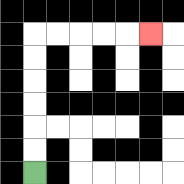{'start': '[1, 7]', 'end': '[6, 1]', 'path_directions': 'U,U,U,U,U,U,R,R,R,R,R', 'path_coordinates': '[[1, 7], [1, 6], [1, 5], [1, 4], [1, 3], [1, 2], [1, 1], [2, 1], [3, 1], [4, 1], [5, 1], [6, 1]]'}